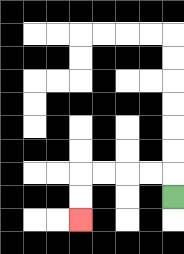{'start': '[7, 8]', 'end': '[3, 9]', 'path_directions': 'U,L,L,L,L,D,D', 'path_coordinates': '[[7, 8], [7, 7], [6, 7], [5, 7], [4, 7], [3, 7], [3, 8], [3, 9]]'}